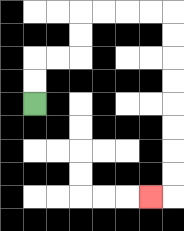{'start': '[1, 4]', 'end': '[6, 8]', 'path_directions': 'U,U,R,R,U,U,R,R,R,R,D,D,D,D,D,D,D,D,L', 'path_coordinates': '[[1, 4], [1, 3], [1, 2], [2, 2], [3, 2], [3, 1], [3, 0], [4, 0], [5, 0], [6, 0], [7, 0], [7, 1], [7, 2], [7, 3], [7, 4], [7, 5], [7, 6], [7, 7], [7, 8], [6, 8]]'}